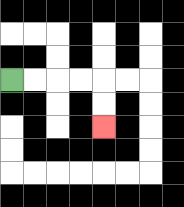{'start': '[0, 3]', 'end': '[4, 5]', 'path_directions': 'R,R,R,R,D,D', 'path_coordinates': '[[0, 3], [1, 3], [2, 3], [3, 3], [4, 3], [4, 4], [4, 5]]'}